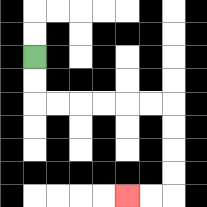{'start': '[1, 2]', 'end': '[5, 8]', 'path_directions': 'D,D,R,R,R,R,R,R,D,D,D,D,L,L', 'path_coordinates': '[[1, 2], [1, 3], [1, 4], [2, 4], [3, 4], [4, 4], [5, 4], [6, 4], [7, 4], [7, 5], [7, 6], [7, 7], [7, 8], [6, 8], [5, 8]]'}